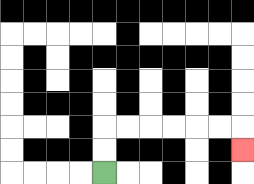{'start': '[4, 7]', 'end': '[10, 6]', 'path_directions': 'U,U,R,R,R,R,R,R,D', 'path_coordinates': '[[4, 7], [4, 6], [4, 5], [5, 5], [6, 5], [7, 5], [8, 5], [9, 5], [10, 5], [10, 6]]'}